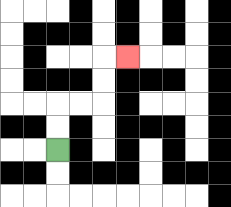{'start': '[2, 6]', 'end': '[5, 2]', 'path_directions': 'U,U,R,R,U,U,R', 'path_coordinates': '[[2, 6], [2, 5], [2, 4], [3, 4], [4, 4], [4, 3], [4, 2], [5, 2]]'}